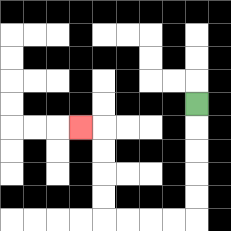{'start': '[8, 4]', 'end': '[3, 5]', 'path_directions': 'D,D,D,D,D,L,L,L,L,U,U,U,U,L', 'path_coordinates': '[[8, 4], [8, 5], [8, 6], [8, 7], [8, 8], [8, 9], [7, 9], [6, 9], [5, 9], [4, 9], [4, 8], [4, 7], [4, 6], [4, 5], [3, 5]]'}